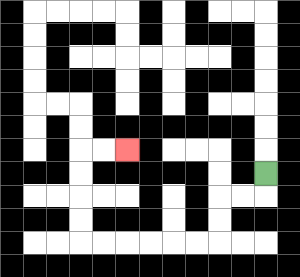{'start': '[11, 7]', 'end': '[5, 6]', 'path_directions': 'D,L,L,D,D,L,L,L,L,L,L,U,U,U,U,R,R', 'path_coordinates': '[[11, 7], [11, 8], [10, 8], [9, 8], [9, 9], [9, 10], [8, 10], [7, 10], [6, 10], [5, 10], [4, 10], [3, 10], [3, 9], [3, 8], [3, 7], [3, 6], [4, 6], [5, 6]]'}